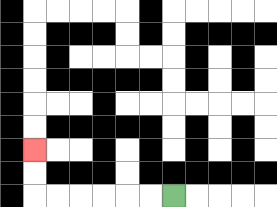{'start': '[7, 8]', 'end': '[1, 6]', 'path_directions': 'L,L,L,L,L,L,U,U', 'path_coordinates': '[[7, 8], [6, 8], [5, 8], [4, 8], [3, 8], [2, 8], [1, 8], [1, 7], [1, 6]]'}